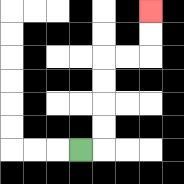{'start': '[3, 6]', 'end': '[6, 0]', 'path_directions': 'R,U,U,U,U,R,R,U,U', 'path_coordinates': '[[3, 6], [4, 6], [4, 5], [4, 4], [4, 3], [4, 2], [5, 2], [6, 2], [6, 1], [6, 0]]'}